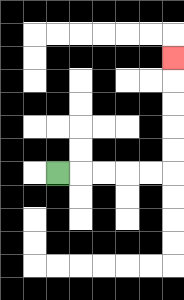{'start': '[2, 7]', 'end': '[7, 2]', 'path_directions': 'R,R,R,R,R,U,U,U,U,U', 'path_coordinates': '[[2, 7], [3, 7], [4, 7], [5, 7], [6, 7], [7, 7], [7, 6], [7, 5], [7, 4], [7, 3], [7, 2]]'}